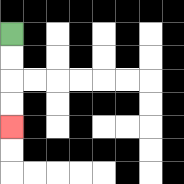{'start': '[0, 1]', 'end': '[0, 5]', 'path_directions': 'D,D,D,D', 'path_coordinates': '[[0, 1], [0, 2], [0, 3], [0, 4], [0, 5]]'}